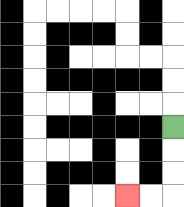{'start': '[7, 5]', 'end': '[5, 8]', 'path_directions': 'D,D,D,L,L', 'path_coordinates': '[[7, 5], [7, 6], [7, 7], [7, 8], [6, 8], [5, 8]]'}